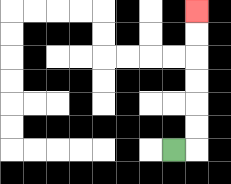{'start': '[7, 6]', 'end': '[8, 0]', 'path_directions': 'R,U,U,U,U,U,U', 'path_coordinates': '[[7, 6], [8, 6], [8, 5], [8, 4], [8, 3], [8, 2], [8, 1], [8, 0]]'}